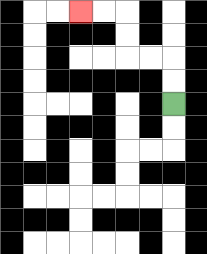{'start': '[7, 4]', 'end': '[3, 0]', 'path_directions': 'U,U,L,L,U,U,L,L', 'path_coordinates': '[[7, 4], [7, 3], [7, 2], [6, 2], [5, 2], [5, 1], [5, 0], [4, 0], [3, 0]]'}